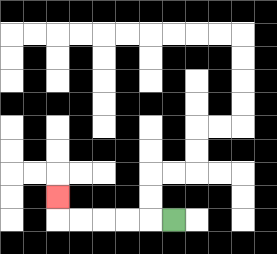{'start': '[7, 9]', 'end': '[2, 8]', 'path_directions': 'L,L,L,L,L,U', 'path_coordinates': '[[7, 9], [6, 9], [5, 9], [4, 9], [3, 9], [2, 9], [2, 8]]'}